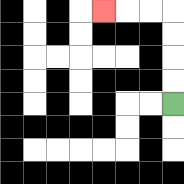{'start': '[7, 4]', 'end': '[4, 0]', 'path_directions': 'U,U,U,U,L,L,L', 'path_coordinates': '[[7, 4], [7, 3], [7, 2], [7, 1], [7, 0], [6, 0], [5, 0], [4, 0]]'}